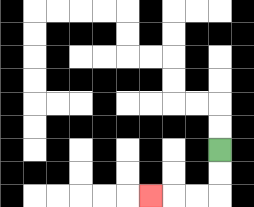{'start': '[9, 6]', 'end': '[6, 8]', 'path_directions': 'D,D,L,L,L', 'path_coordinates': '[[9, 6], [9, 7], [9, 8], [8, 8], [7, 8], [6, 8]]'}